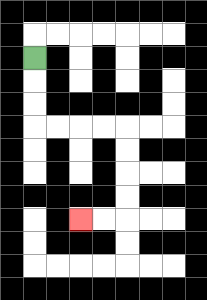{'start': '[1, 2]', 'end': '[3, 9]', 'path_directions': 'D,D,D,R,R,R,R,D,D,D,D,L,L', 'path_coordinates': '[[1, 2], [1, 3], [1, 4], [1, 5], [2, 5], [3, 5], [4, 5], [5, 5], [5, 6], [5, 7], [5, 8], [5, 9], [4, 9], [3, 9]]'}